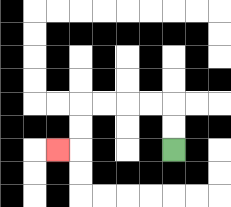{'start': '[7, 6]', 'end': '[2, 6]', 'path_directions': 'U,U,L,L,L,L,D,D,L', 'path_coordinates': '[[7, 6], [7, 5], [7, 4], [6, 4], [5, 4], [4, 4], [3, 4], [3, 5], [3, 6], [2, 6]]'}